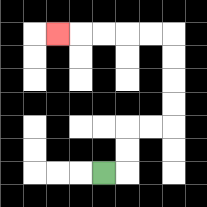{'start': '[4, 7]', 'end': '[2, 1]', 'path_directions': 'R,U,U,R,R,U,U,U,U,L,L,L,L,L', 'path_coordinates': '[[4, 7], [5, 7], [5, 6], [5, 5], [6, 5], [7, 5], [7, 4], [7, 3], [7, 2], [7, 1], [6, 1], [5, 1], [4, 1], [3, 1], [2, 1]]'}